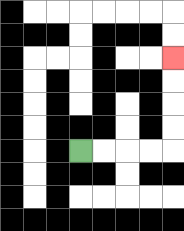{'start': '[3, 6]', 'end': '[7, 2]', 'path_directions': 'R,R,R,R,U,U,U,U', 'path_coordinates': '[[3, 6], [4, 6], [5, 6], [6, 6], [7, 6], [7, 5], [7, 4], [7, 3], [7, 2]]'}